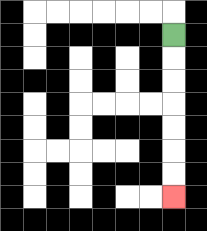{'start': '[7, 1]', 'end': '[7, 8]', 'path_directions': 'D,D,D,D,D,D,D', 'path_coordinates': '[[7, 1], [7, 2], [7, 3], [7, 4], [7, 5], [7, 6], [7, 7], [7, 8]]'}